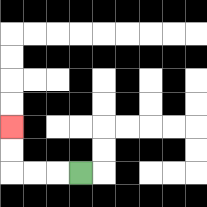{'start': '[3, 7]', 'end': '[0, 5]', 'path_directions': 'L,L,L,U,U', 'path_coordinates': '[[3, 7], [2, 7], [1, 7], [0, 7], [0, 6], [0, 5]]'}